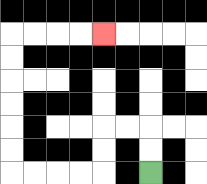{'start': '[6, 7]', 'end': '[4, 1]', 'path_directions': 'U,U,L,L,D,D,L,L,L,L,U,U,U,U,U,U,R,R,R,R', 'path_coordinates': '[[6, 7], [6, 6], [6, 5], [5, 5], [4, 5], [4, 6], [4, 7], [3, 7], [2, 7], [1, 7], [0, 7], [0, 6], [0, 5], [0, 4], [0, 3], [0, 2], [0, 1], [1, 1], [2, 1], [3, 1], [4, 1]]'}